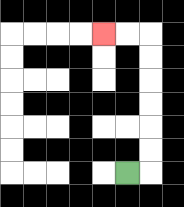{'start': '[5, 7]', 'end': '[4, 1]', 'path_directions': 'R,U,U,U,U,U,U,L,L', 'path_coordinates': '[[5, 7], [6, 7], [6, 6], [6, 5], [6, 4], [6, 3], [6, 2], [6, 1], [5, 1], [4, 1]]'}